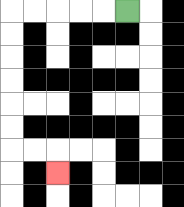{'start': '[5, 0]', 'end': '[2, 7]', 'path_directions': 'L,L,L,L,L,D,D,D,D,D,D,R,R,D', 'path_coordinates': '[[5, 0], [4, 0], [3, 0], [2, 0], [1, 0], [0, 0], [0, 1], [0, 2], [0, 3], [0, 4], [0, 5], [0, 6], [1, 6], [2, 6], [2, 7]]'}